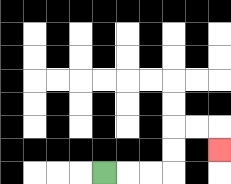{'start': '[4, 7]', 'end': '[9, 6]', 'path_directions': 'R,R,R,U,U,R,R,D', 'path_coordinates': '[[4, 7], [5, 7], [6, 7], [7, 7], [7, 6], [7, 5], [8, 5], [9, 5], [9, 6]]'}